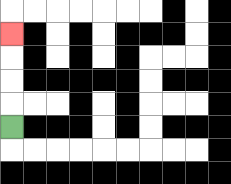{'start': '[0, 5]', 'end': '[0, 1]', 'path_directions': 'U,U,U,U', 'path_coordinates': '[[0, 5], [0, 4], [0, 3], [0, 2], [0, 1]]'}